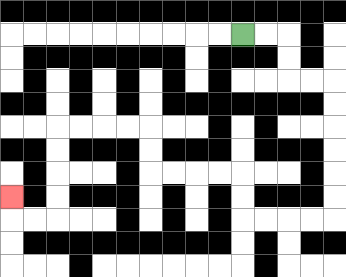{'start': '[10, 1]', 'end': '[0, 8]', 'path_directions': 'R,R,D,D,R,R,D,D,D,D,D,D,L,L,L,L,U,U,L,L,L,L,U,U,L,L,L,L,D,D,D,D,L,L,U', 'path_coordinates': '[[10, 1], [11, 1], [12, 1], [12, 2], [12, 3], [13, 3], [14, 3], [14, 4], [14, 5], [14, 6], [14, 7], [14, 8], [14, 9], [13, 9], [12, 9], [11, 9], [10, 9], [10, 8], [10, 7], [9, 7], [8, 7], [7, 7], [6, 7], [6, 6], [6, 5], [5, 5], [4, 5], [3, 5], [2, 5], [2, 6], [2, 7], [2, 8], [2, 9], [1, 9], [0, 9], [0, 8]]'}